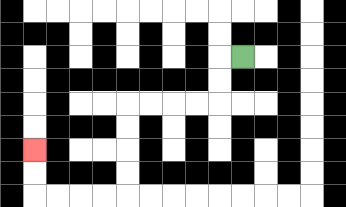{'start': '[10, 2]', 'end': '[1, 6]', 'path_directions': 'L,D,D,L,L,L,L,D,D,D,D,L,L,L,L,U,U', 'path_coordinates': '[[10, 2], [9, 2], [9, 3], [9, 4], [8, 4], [7, 4], [6, 4], [5, 4], [5, 5], [5, 6], [5, 7], [5, 8], [4, 8], [3, 8], [2, 8], [1, 8], [1, 7], [1, 6]]'}